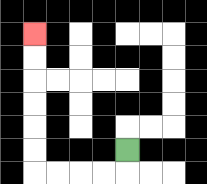{'start': '[5, 6]', 'end': '[1, 1]', 'path_directions': 'D,L,L,L,L,U,U,U,U,U,U', 'path_coordinates': '[[5, 6], [5, 7], [4, 7], [3, 7], [2, 7], [1, 7], [1, 6], [1, 5], [1, 4], [1, 3], [1, 2], [1, 1]]'}